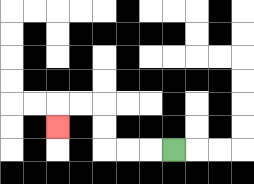{'start': '[7, 6]', 'end': '[2, 5]', 'path_directions': 'L,L,L,U,U,L,L,D', 'path_coordinates': '[[7, 6], [6, 6], [5, 6], [4, 6], [4, 5], [4, 4], [3, 4], [2, 4], [2, 5]]'}